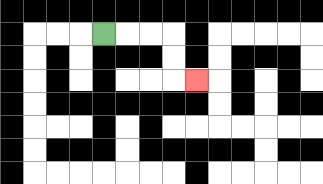{'start': '[4, 1]', 'end': '[8, 3]', 'path_directions': 'R,R,R,D,D,R', 'path_coordinates': '[[4, 1], [5, 1], [6, 1], [7, 1], [7, 2], [7, 3], [8, 3]]'}